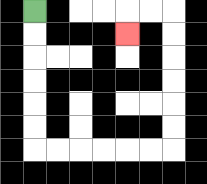{'start': '[1, 0]', 'end': '[5, 1]', 'path_directions': 'D,D,D,D,D,D,R,R,R,R,R,R,U,U,U,U,U,U,L,L,D', 'path_coordinates': '[[1, 0], [1, 1], [1, 2], [1, 3], [1, 4], [1, 5], [1, 6], [2, 6], [3, 6], [4, 6], [5, 6], [6, 6], [7, 6], [7, 5], [7, 4], [7, 3], [7, 2], [7, 1], [7, 0], [6, 0], [5, 0], [5, 1]]'}